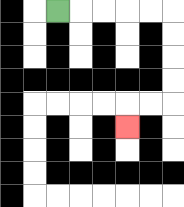{'start': '[2, 0]', 'end': '[5, 5]', 'path_directions': 'R,R,R,R,R,D,D,D,D,L,L,D', 'path_coordinates': '[[2, 0], [3, 0], [4, 0], [5, 0], [6, 0], [7, 0], [7, 1], [7, 2], [7, 3], [7, 4], [6, 4], [5, 4], [5, 5]]'}